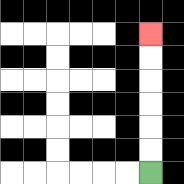{'start': '[6, 7]', 'end': '[6, 1]', 'path_directions': 'U,U,U,U,U,U', 'path_coordinates': '[[6, 7], [6, 6], [6, 5], [6, 4], [6, 3], [6, 2], [6, 1]]'}